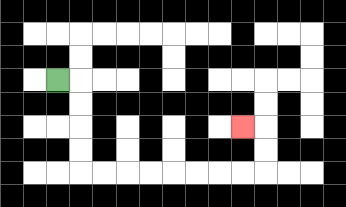{'start': '[2, 3]', 'end': '[10, 5]', 'path_directions': 'R,D,D,D,D,R,R,R,R,R,R,R,R,U,U,L', 'path_coordinates': '[[2, 3], [3, 3], [3, 4], [3, 5], [3, 6], [3, 7], [4, 7], [5, 7], [6, 7], [7, 7], [8, 7], [9, 7], [10, 7], [11, 7], [11, 6], [11, 5], [10, 5]]'}